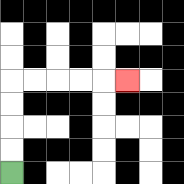{'start': '[0, 7]', 'end': '[5, 3]', 'path_directions': 'U,U,U,U,R,R,R,R,R', 'path_coordinates': '[[0, 7], [0, 6], [0, 5], [0, 4], [0, 3], [1, 3], [2, 3], [3, 3], [4, 3], [5, 3]]'}